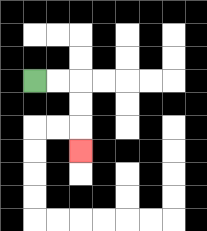{'start': '[1, 3]', 'end': '[3, 6]', 'path_directions': 'R,R,D,D,D', 'path_coordinates': '[[1, 3], [2, 3], [3, 3], [3, 4], [3, 5], [3, 6]]'}